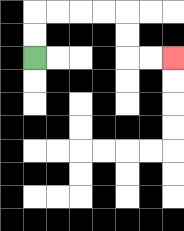{'start': '[1, 2]', 'end': '[7, 2]', 'path_directions': 'U,U,R,R,R,R,D,D,R,R', 'path_coordinates': '[[1, 2], [1, 1], [1, 0], [2, 0], [3, 0], [4, 0], [5, 0], [5, 1], [5, 2], [6, 2], [7, 2]]'}